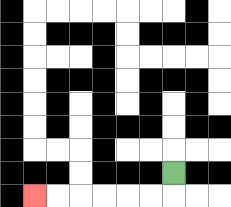{'start': '[7, 7]', 'end': '[1, 8]', 'path_directions': 'D,L,L,L,L,L,L', 'path_coordinates': '[[7, 7], [7, 8], [6, 8], [5, 8], [4, 8], [3, 8], [2, 8], [1, 8]]'}